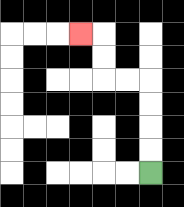{'start': '[6, 7]', 'end': '[3, 1]', 'path_directions': 'U,U,U,U,L,L,U,U,L', 'path_coordinates': '[[6, 7], [6, 6], [6, 5], [6, 4], [6, 3], [5, 3], [4, 3], [4, 2], [4, 1], [3, 1]]'}